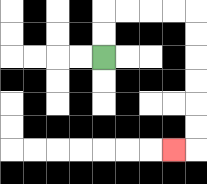{'start': '[4, 2]', 'end': '[7, 6]', 'path_directions': 'U,U,R,R,R,R,D,D,D,D,D,D,L', 'path_coordinates': '[[4, 2], [4, 1], [4, 0], [5, 0], [6, 0], [7, 0], [8, 0], [8, 1], [8, 2], [8, 3], [8, 4], [8, 5], [8, 6], [7, 6]]'}